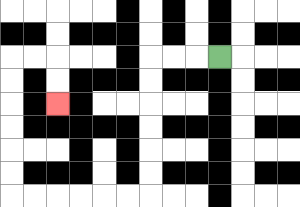{'start': '[9, 2]', 'end': '[2, 4]', 'path_directions': 'L,L,L,D,D,D,D,D,D,L,L,L,L,L,L,U,U,U,U,U,U,R,R,D,D', 'path_coordinates': '[[9, 2], [8, 2], [7, 2], [6, 2], [6, 3], [6, 4], [6, 5], [6, 6], [6, 7], [6, 8], [5, 8], [4, 8], [3, 8], [2, 8], [1, 8], [0, 8], [0, 7], [0, 6], [0, 5], [0, 4], [0, 3], [0, 2], [1, 2], [2, 2], [2, 3], [2, 4]]'}